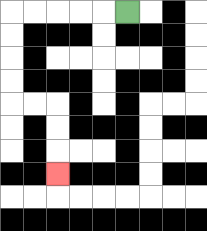{'start': '[5, 0]', 'end': '[2, 7]', 'path_directions': 'L,L,L,L,L,D,D,D,D,R,R,D,D,D', 'path_coordinates': '[[5, 0], [4, 0], [3, 0], [2, 0], [1, 0], [0, 0], [0, 1], [0, 2], [0, 3], [0, 4], [1, 4], [2, 4], [2, 5], [2, 6], [2, 7]]'}